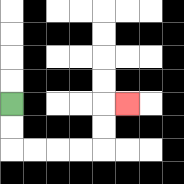{'start': '[0, 4]', 'end': '[5, 4]', 'path_directions': 'D,D,R,R,R,R,U,U,R', 'path_coordinates': '[[0, 4], [0, 5], [0, 6], [1, 6], [2, 6], [3, 6], [4, 6], [4, 5], [4, 4], [5, 4]]'}